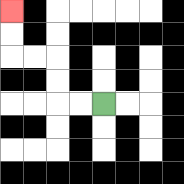{'start': '[4, 4]', 'end': '[0, 0]', 'path_directions': 'L,L,U,U,L,L,U,U', 'path_coordinates': '[[4, 4], [3, 4], [2, 4], [2, 3], [2, 2], [1, 2], [0, 2], [0, 1], [0, 0]]'}